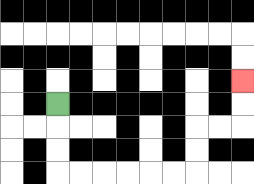{'start': '[2, 4]', 'end': '[10, 3]', 'path_directions': 'D,D,D,R,R,R,R,R,R,U,U,R,R,U,U', 'path_coordinates': '[[2, 4], [2, 5], [2, 6], [2, 7], [3, 7], [4, 7], [5, 7], [6, 7], [7, 7], [8, 7], [8, 6], [8, 5], [9, 5], [10, 5], [10, 4], [10, 3]]'}